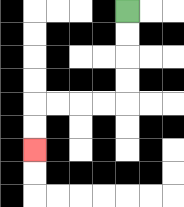{'start': '[5, 0]', 'end': '[1, 6]', 'path_directions': 'D,D,D,D,L,L,L,L,D,D', 'path_coordinates': '[[5, 0], [5, 1], [5, 2], [5, 3], [5, 4], [4, 4], [3, 4], [2, 4], [1, 4], [1, 5], [1, 6]]'}